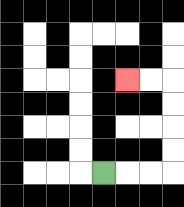{'start': '[4, 7]', 'end': '[5, 3]', 'path_directions': 'R,R,R,U,U,U,U,L,L', 'path_coordinates': '[[4, 7], [5, 7], [6, 7], [7, 7], [7, 6], [7, 5], [7, 4], [7, 3], [6, 3], [5, 3]]'}